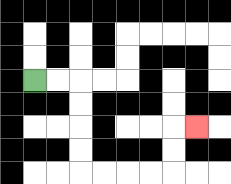{'start': '[1, 3]', 'end': '[8, 5]', 'path_directions': 'R,R,D,D,D,D,R,R,R,R,U,U,R', 'path_coordinates': '[[1, 3], [2, 3], [3, 3], [3, 4], [3, 5], [3, 6], [3, 7], [4, 7], [5, 7], [6, 7], [7, 7], [7, 6], [7, 5], [8, 5]]'}